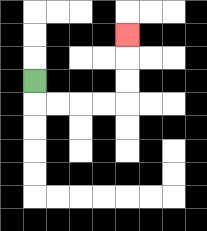{'start': '[1, 3]', 'end': '[5, 1]', 'path_directions': 'D,R,R,R,R,U,U,U', 'path_coordinates': '[[1, 3], [1, 4], [2, 4], [3, 4], [4, 4], [5, 4], [5, 3], [5, 2], [5, 1]]'}